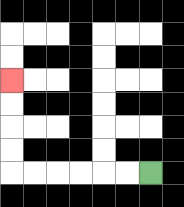{'start': '[6, 7]', 'end': '[0, 3]', 'path_directions': 'L,L,L,L,L,L,U,U,U,U', 'path_coordinates': '[[6, 7], [5, 7], [4, 7], [3, 7], [2, 7], [1, 7], [0, 7], [0, 6], [0, 5], [0, 4], [0, 3]]'}